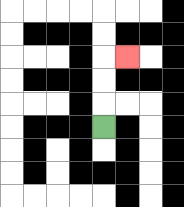{'start': '[4, 5]', 'end': '[5, 2]', 'path_directions': 'U,U,U,R', 'path_coordinates': '[[4, 5], [4, 4], [4, 3], [4, 2], [5, 2]]'}